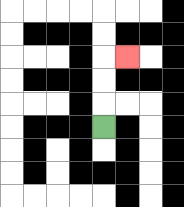{'start': '[4, 5]', 'end': '[5, 2]', 'path_directions': 'U,U,U,R', 'path_coordinates': '[[4, 5], [4, 4], [4, 3], [4, 2], [5, 2]]'}